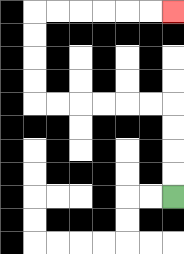{'start': '[7, 8]', 'end': '[7, 0]', 'path_directions': 'U,U,U,U,L,L,L,L,L,L,U,U,U,U,R,R,R,R,R,R', 'path_coordinates': '[[7, 8], [7, 7], [7, 6], [7, 5], [7, 4], [6, 4], [5, 4], [4, 4], [3, 4], [2, 4], [1, 4], [1, 3], [1, 2], [1, 1], [1, 0], [2, 0], [3, 0], [4, 0], [5, 0], [6, 0], [7, 0]]'}